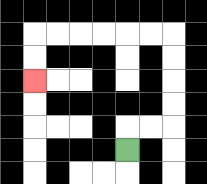{'start': '[5, 6]', 'end': '[1, 3]', 'path_directions': 'U,R,R,U,U,U,U,L,L,L,L,L,L,D,D', 'path_coordinates': '[[5, 6], [5, 5], [6, 5], [7, 5], [7, 4], [7, 3], [7, 2], [7, 1], [6, 1], [5, 1], [4, 1], [3, 1], [2, 1], [1, 1], [1, 2], [1, 3]]'}